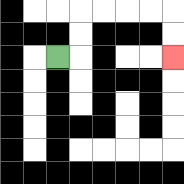{'start': '[2, 2]', 'end': '[7, 2]', 'path_directions': 'R,U,U,R,R,R,R,D,D', 'path_coordinates': '[[2, 2], [3, 2], [3, 1], [3, 0], [4, 0], [5, 0], [6, 0], [7, 0], [7, 1], [7, 2]]'}